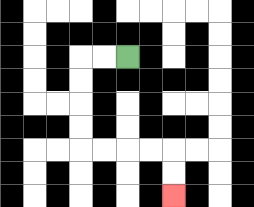{'start': '[5, 2]', 'end': '[7, 8]', 'path_directions': 'L,L,D,D,D,D,R,R,R,R,D,D', 'path_coordinates': '[[5, 2], [4, 2], [3, 2], [3, 3], [3, 4], [3, 5], [3, 6], [4, 6], [5, 6], [6, 6], [7, 6], [7, 7], [7, 8]]'}